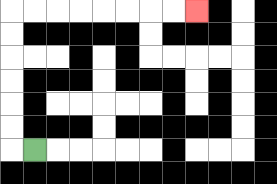{'start': '[1, 6]', 'end': '[8, 0]', 'path_directions': 'L,U,U,U,U,U,U,R,R,R,R,R,R,R,R', 'path_coordinates': '[[1, 6], [0, 6], [0, 5], [0, 4], [0, 3], [0, 2], [0, 1], [0, 0], [1, 0], [2, 0], [3, 0], [4, 0], [5, 0], [6, 0], [7, 0], [8, 0]]'}